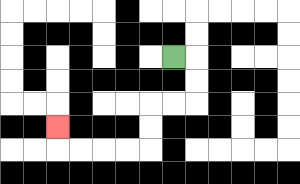{'start': '[7, 2]', 'end': '[2, 5]', 'path_directions': 'R,D,D,L,L,D,D,L,L,L,L,U', 'path_coordinates': '[[7, 2], [8, 2], [8, 3], [8, 4], [7, 4], [6, 4], [6, 5], [6, 6], [5, 6], [4, 6], [3, 6], [2, 6], [2, 5]]'}